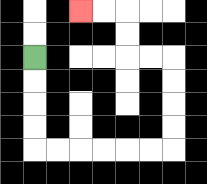{'start': '[1, 2]', 'end': '[3, 0]', 'path_directions': 'D,D,D,D,R,R,R,R,R,R,U,U,U,U,L,L,U,U,L,L', 'path_coordinates': '[[1, 2], [1, 3], [1, 4], [1, 5], [1, 6], [2, 6], [3, 6], [4, 6], [5, 6], [6, 6], [7, 6], [7, 5], [7, 4], [7, 3], [7, 2], [6, 2], [5, 2], [5, 1], [5, 0], [4, 0], [3, 0]]'}